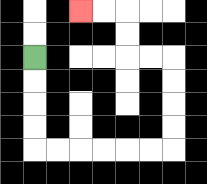{'start': '[1, 2]', 'end': '[3, 0]', 'path_directions': 'D,D,D,D,R,R,R,R,R,R,U,U,U,U,L,L,U,U,L,L', 'path_coordinates': '[[1, 2], [1, 3], [1, 4], [1, 5], [1, 6], [2, 6], [3, 6], [4, 6], [5, 6], [6, 6], [7, 6], [7, 5], [7, 4], [7, 3], [7, 2], [6, 2], [5, 2], [5, 1], [5, 0], [4, 0], [3, 0]]'}